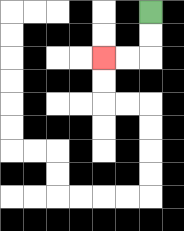{'start': '[6, 0]', 'end': '[4, 2]', 'path_directions': 'D,D,L,L', 'path_coordinates': '[[6, 0], [6, 1], [6, 2], [5, 2], [4, 2]]'}